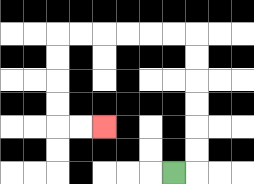{'start': '[7, 7]', 'end': '[4, 5]', 'path_directions': 'R,U,U,U,U,U,U,L,L,L,L,L,L,D,D,D,D,R,R', 'path_coordinates': '[[7, 7], [8, 7], [8, 6], [8, 5], [8, 4], [8, 3], [8, 2], [8, 1], [7, 1], [6, 1], [5, 1], [4, 1], [3, 1], [2, 1], [2, 2], [2, 3], [2, 4], [2, 5], [3, 5], [4, 5]]'}